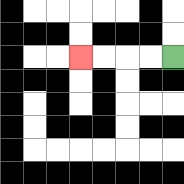{'start': '[7, 2]', 'end': '[3, 2]', 'path_directions': 'L,L,L,L', 'path_coordinates': '[[7, 2], [6, 2], [5, 2], [4, 2], [3, 2]]'}